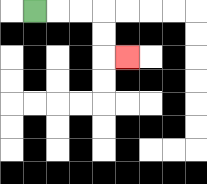{'start': '[1, 0]', 'end': '[5, 2]', 'path_directions': 'R,R,R,D,D,R', 'path_coordinates': '[[1, 0], [2, 0], [3, 0], [4, 0], [4, 1], [4, 2], [5, 2]]'}